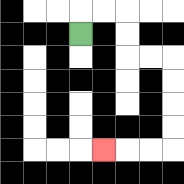{'start': '[3, 1]', 'end': '[4, 6]', 'path_directions': 'U,R,R,D,D,R,R,D,D,D,D,L,L,L', 'path_coordinates': '[[3, 1], [3, 0], [4, 0], [5, 0], [5, 1], [5, 2], [6, 2], [7, 2], [7, 3], [7, 4], [7, 5], [7, 6], [6, 6], [5, 6], [4, 6]]'}